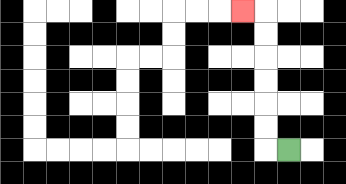{'start': '[12, 6]', 'end': '[10, 0]', 'path_directions': 'L,U,U,U,U,U,U,L', 'path_coordinates': '[[12, 6], [11, 6], [11, 5], [11, 4], [11, 3], [11, 2], [11, 1], [11, 0], [10, 0]]'}